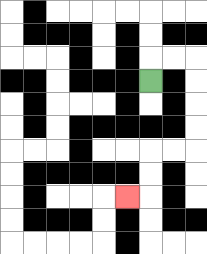{'start': '[6, 3]', 'end': '[5, 8]', 'path_directions': 'U,R,R,D,D,D,D,L,L,D,D,L', 'path_coordinates': '[[6, 3], [6, 2], [7, 2], [8, 2], [8, 3], [8, 4], [8, 5], [8, 6], [7, 6], [6, 6], [6, 7], [6, 8], [5, 8]]'}